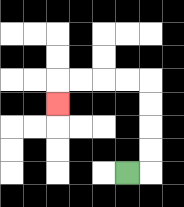{'start': '[5, 7]', 'end': '[2, 4]', 'path_directions': 'R,U,U,U,U,L,L,L,L,D', 'path_coordinates': '[[5, 7], [6, 7], [6, 6], [6, 5], [6, 4], [6, 3], [5, 3], [4, 3], [3, 3], [2, 3], [2, 4]]'}